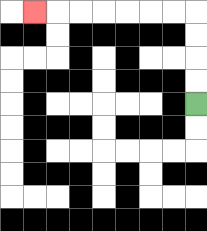{'start': '[8, 4]', 'end': '[1, 0]', 'path_directions': 'U,U,U,U,L,L,L,L,L,L,L', 'path_coordinates': '[[8, 4], [8, 3], [8, 2], [8, 1], [8, 0], [7, 0], [6, 0], [5, 0], [4, 0], [3, 0], [2, 0], [1, 0]]'}